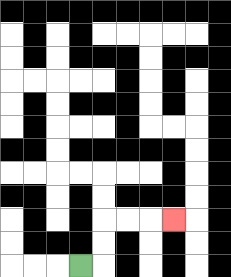{'start': '[3, 11]', 'end': '[7, 9]', 'path_directions': 'R,U,U,R,R,R', 'path_coordinates': '[[3, 11], [4, 11], [4, 10], [4, 9], [5, 9], [6, 9], [7, 9]]'}